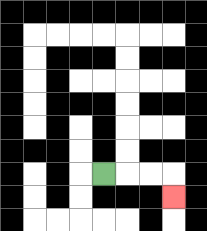{'start': '[4, 7]', 'end': '[7, 8]', 'path_directions': 'R,R,R,D', 'path_coordinates': '[[4, 7], [5, 7], [6, 7], [7, 7], [7, 8]]'}